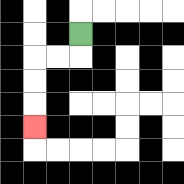{'start': '[3, 1]', 'end': '[1, 5]', 'path_directions': 'D,L,L,D,D,D', 'path_coordinates': '[[3, 1], [3, 2], [2, 2], [1, 2], [1, 3], [1, 4], [1, 5]]'}